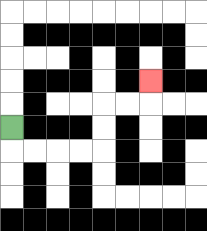{'start': '[0, 5]', 'end': '[6, 3]', 'path_directions': 'D,R,R,R,R,U,U,R,R,U', 'path_coordinates': '[[0, 5], [0, 6], [1, 6], [2, 6], [3, 6], [4, 6], [4, 5], [4, 4], [5, 4], [6, 4], [6, 3]]'}